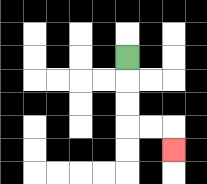{'start': '[5, 2]', 'end': '[7, 6]', 'path_directions': 'D,D,D,R,R,D', 'path_coordinates': '[[5, 2], [5, 3], [5, 4], [5, 5], [6, 5], [7, 5], [7, 6]]'}